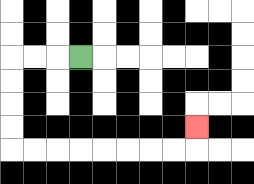{'start': '[3, 2]', 'end': '[8, 5]', 'path_directions': 'L,L,L,D,D,D,D,R,R,R,R,R,R,R,R,U', 'path_coordinates': '[[3, 2], [2, 2], [1, 2], [0, 2], [0, 3], [0, 4], [0, 5], [0, 6], [1, 6], [2, 6], [3, 6], [4, 6], [5, 6], [6, 6], [7, 6], [8, 6], [8, 5]]'}